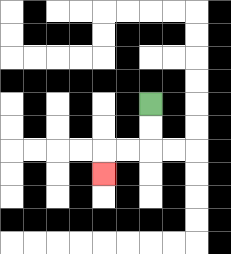{'start': '[6, 4]', 'end': '[4, 7]', 'path_directions': 'D,D,L,L,D', 'path_coordinates': '[[6, 4], [6, 5], [6, 6], [5, 6], [4, 6], [4, 7]]'}